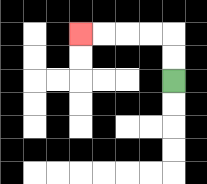{'start': '[7, 3]', 'end': '[3, 1]', 'path_directions': 'U,U,L,L,L,L', 'path_coordinates': '[[7, 3], [7, 2], [7, 1], [6, 1], [5, 1], [4, 1], [3, 1]]'}